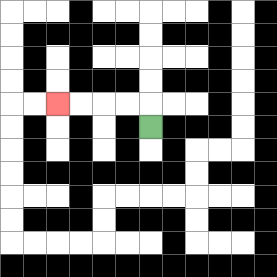{'start': '[6, 5]', 'end': '[2, 4]', 'path_directions': 'U,L,L,L,L', 'path_coordinates': '[[6, 5], [6, 4], [5, 4], [4, 4], [3, 4], [2, 4]]'}